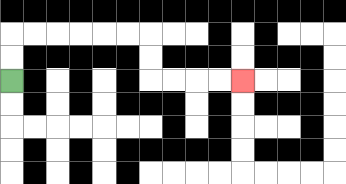{'start': '[0, 3]', 'end': '[10, 3]', 'path_directions': 'U,U,R,R,R,R,R,R,D,D,R,R,R,R', 'path_coordinates': '[[0, 3], [0, 2], [0, 1], [1, 1], [2, 1], [3, 1], [4, 1], [5, 1], [6, 1], [6, 2], [6, 3], [7, 3], [8, 3], [9, 3], [10, 3]]'}